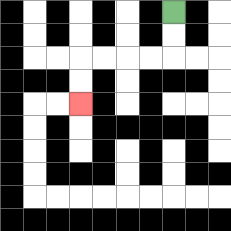{'start': '[7, 0]', 'end': '[3, 4]', 'path_directions': 'D,D,L,L,L,L,D,D', 'path_coordinates': '[[7, 0], [7, 1], [7, 2], [6, 2], [5, 2], [4, 2], [3, 2], [3, 3], [3, 4]]'}